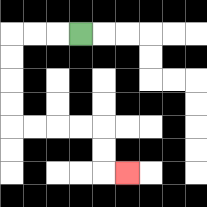{'start': '[3, 1]', 'end': '[5, 7]', 'path_directions': 'L,L,L,D,D,D,D,R,R,R,R,D,D,R', 'path_coordinates': '[[3, 1], [2, 1], [1, 1], [0, 1], [0, 2], [0, 3], [0, 4], [0, 5], [1, 5], [2, 5], [3, 5], [4, 5], [4, 6], [4, 7], [5, 7]]'}